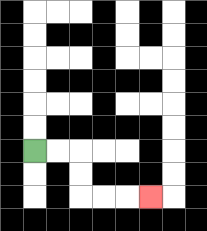{'start': '[1, 6]', 'end': '[6, 8]', 'path_directions': 'R,R,D,D,R,R,R', 'path_coordinates': '[[1, 6], [2, 6], [3, 6], [3, 7], [3, 8], [4, 8], [5, 8], [6, 8]]'}